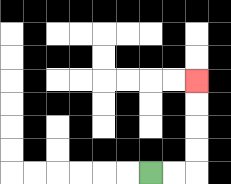{'start': '[6, 7]', 'end': '[8, 3]', 'path_directions': 'R,R,U,U,U,U', 'path_coordinates': '[[6, 7], [7, 7], [8, 7], [8, 6], [8, 5], [8, 4], [8, 3]]'}